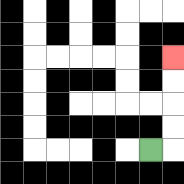{'start': '[6, 6]', 'end': '[7, 2]', 'path_directions': 'R,U,U,U,U', 'path_coordinates': '[[6, 6], [7, 6], [7, 5], [7, 4], [7, 3], [7, 2]]'}